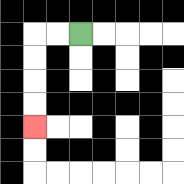{'start': '[3, 1]', 'end': '[1, 5]', 'path_directions': 'L,L,D,D,D,D', 'path_coordinates': '[[3, 1], [2, 1], [1, 1], [1, 2], [1, 3], [1, 4], [1, 5]]'}